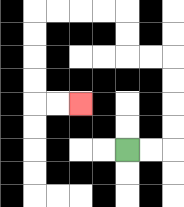{'start': '[5, 6]', 'end': '[3, 4]', 'path_directions': 'R,R,U,U,U,U,L,L,U,U,L,L,L,L,D,D,D,D,R,R', 'path_coordinates': '[[5, 6], [6, 6], [7, 6], [7, 5], [7, 4], [7, 3], [7, 2], [6, 2], [5, 2], [5, 1], [5, 0], [4, 0], [3, 0], [2, 0], [1, 0], [1, 1], [1, 2], [1, 3], [1, 4], [2, 4], [3, 4]]'}